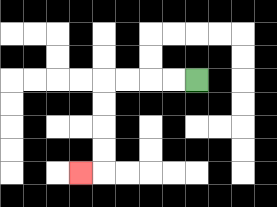{'start': '[8, 3]', 'end': '[3, 7]', 'path_directions': 'L,L,L,L,D,D,D,D,L', 'path_coordinates': '[[8, 3], [7, 3], [6, 3], [5, 3], [4, 3], [4, 4], [4, 5], [4, 6], [4, 7], [3, 7]]'}